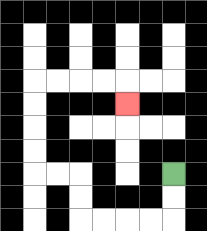{'start': '[7, 7]', 'end': '[5, 4]', 'path_directions': 'D,D,L,L,L,L,U,U,L,L,U,U,U,U,R,R,R,R,D', 'path_coordinates': '[[7, 7], [7, 8], [7, 9], [6, 9], [5, 9], [4, 9], [3, 9], [3, 8], [3, 7], [2, 7], [1, 7], [1, 6], [1, 5], [1, 4], [1, 3], [2, 3], [3, 3], [4, 3], [5, 3], [5, 4]]'}